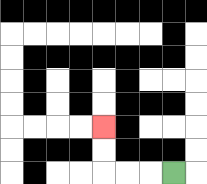{'start': '[7, 7]', 'end': '[4, 5]', 'path_directions': 'L,L,L,U,U', 'path_coordinates': '[[7, 7], [6, 7], [5, 7], [4, 7], [4, 6], [4, 5]]'}